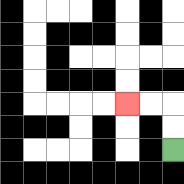{'start': '[7, 6]', 'end': '[5, 4]', 'path_directions': 'U,U,L,L', 'path_coordinates': '[[7, 6], [7, 5], [7, 4], [6, 4], [5, 4]]'}